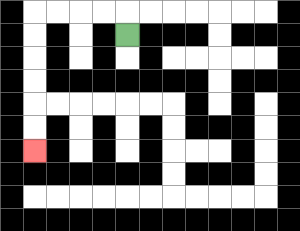{'start': '[5, 1]', 'end': '[1, 6]', 'path_directions': 'U,L,L,L,L,D,D,D,D,D,D', 'path_coordinates': '[[5, 1], [5, 0], [4, 0], [3, 0], [2, 0], [1, 0], [1, 1], [1, 2], [1, 3], [1, 4], [1, 5], [1, 6]]'}